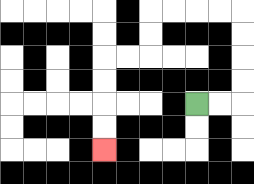{'start': '[8, 4]', 'end': '[4, 6]', 'path_directions': 'R,R,U,U,U,U,L,L,L,L,D,D,L,L,D,D,D,D', 'path_coordinates': '[[8, 4], [9, 4], [10, 4], [10, 3], [10, 2], [10, 1], [10, 0], [9, 0], [8, 0], [7, 0], [6, 0], [6, 1], [6, 2], [5, 2], [4, 2], [4, 3], [4, 4], [4, 5], [4, 6]]'}